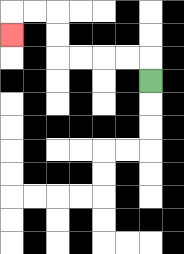{'start': '[6, 3]', 'end': '[0, 1]', 'path_directions': 'U,L,L,L,L,U,U,L,L,D', 'path_coordinates': '[[6, 3], [6, 2], [5, 2], [4, 2], [3, 2], [2, 2], [2, 1], [2, 0], [1, 0], [0, 0], [0, 1]]'}